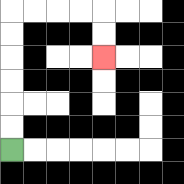{'start': '[0, 6]', 'end': '[4, 2]', 'path_directions': 'U,U,U,U,U,U,R,R,R,R,D,D', 'path_coordinates': '[[0, 6], [0, 5], [0, 4], [0, 3], [0, 2], [0, 1], [0, 0], [1, 0], [2, 0], [3, 0], [4, 0], [4, 1], [4, 2]]'}